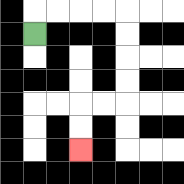{'start': '[1, 1]', 'end': '[3, 6]', 'path_directions': 'U,R,R,R,R,D,D,D,D,L,L,D,D', 'path_coordinates': '[[1, 1], [1, 0], [2, 0], [3, 0], [4, 0], [5, 0], [5, 1], [5, 2], [5, 3], [5, 4], [4, 4], [3, 4], [3, 5], [3, 6]]'}